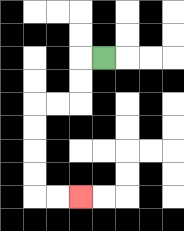{'start': '[4, 2]', 'end': '[3, 8]', 'path_directions': 'L,D,D,L,L,D,D,D,D,R,R', 'path_coordinates': '[[4, 2], [3, 2], [3, 3], [3, 4], [2, 4], [1, 4], [1, 5], [1, 6], [1, 7], [1, 8], [2, 8], [3, 8]]'}